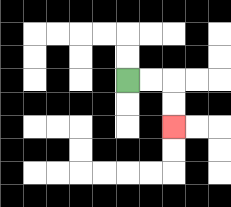{'start': '[5, 3]', 'end': '[7, 5]', 'path_directions': 'R,R,D,D', 'path_coordinates': '[[5, 3], [6, 3], [7, 3], [7, 4], [7, 5]]'}